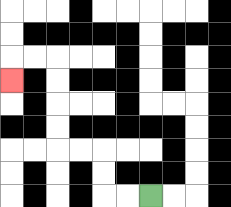{'start': '[6, 8]', 'end': '[0, 3]', 'path_directions': 'L,L,U,U,L,L,U,U,U,U,L,L,D', 'path_coordinates': '[[6, 8], [5, 8], [4, 8], [4, 7], [4, 6], [3, 6], [2, 6], [2, 5], [2, 4], [2, 3], [2, 2], [1, 2], [0, 2], [0, 3]]'}